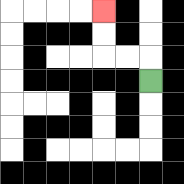{'start': '[6, 3]', 'end': '[4, 0]', 'path_directions': 'U,L,L,U,U', 'path_coordinates': '[[6, 3], [6, 2], [5, 2], [4, 2], [4, 1], [4, 0]]'}